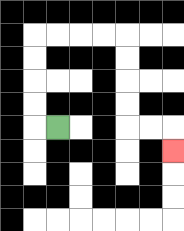{'start': '[2, 5]', 'end': '[7, 6]', 'path_directions': 'L,U,U,U,U,R,R,R,R,D,D,D,D,R,R,D', 'path_coordinates': '[[2, 5], [1, 5], [1, 4], [1, 3], [1, 2], [1, 1], [2, 1], [3, 1], [4, 1], [5, 1], [5, 2], [5, 3], [5, 4], [5, 5], [6, 5], [7, 5], [7, 6]]'}